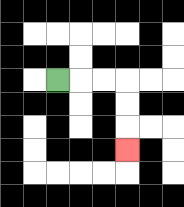{'start': '[2, 3]', 'end': '[5, 6]', 'path_directions': 'R,R,R,D,D,D', 'path_coordinates': '[[2, 3], [3, 3], [4, 3], [5, 3], [5, 4], [5, 5], [5, 6]]'}